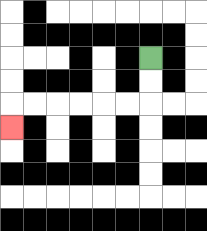{'start': '[6, 2]', 'end': '[0, 5]', 'path_directions': 'D,D,L,L,L,L,L,L,D', 'path_coordinates': '[[6, 2], [6, 3], [6, 4], [5, 4], [4, 4], [3, 4], [2, 4], [1, 4], [0, 4], [0, 5]]'}